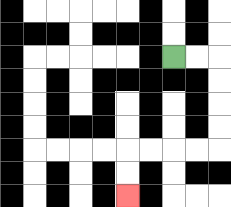{'start': '[7, 2]', 'end': '[5, 8]', 'path_directions': 'R,R,D,D,D,D,L,L,L,L,D,D', 'path_coordinates': '[[7, 2], [8, 2], [9, 2], [9, 3], [9, 4], [9, 5], [9, 6], [8, 6], [7, 6], [6, 6], [5, 6], [5, 7], [5, 8]]'}